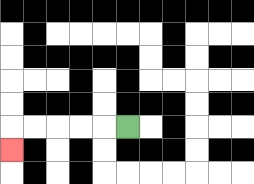{'start': '[5, 5]', 'end': '[0, 6]', 'path_directions': 'L,L,L,L,L,D', 'path_coordinates': '[[5, 5], [4, 5], [3, 5], [2, 5], [1, 5], [0, 5], [0, 6]]'}